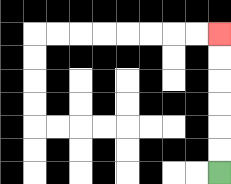{'start': '[9, 7]', 'end': '[9, 1]', 'path_directions': 'U,U,U,U,U,U', 'path_coordinates': '[[9, 7], [9, 6], [9, 5], [9, 4], [9, 3], [9, 2], [9, 1]]'}